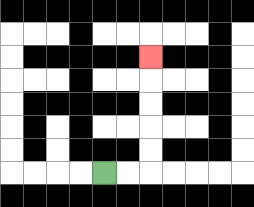{'start': '[4, 7]', 'end': '[6, 2]', 'path_directions': 'R,R,U,U,U,U,U', 'path_coordinates': '[[4, 7], [5, 7], [6, 7], [6, 6], [6, 5], [6, 4], [6, 3], [6, 2]]'}